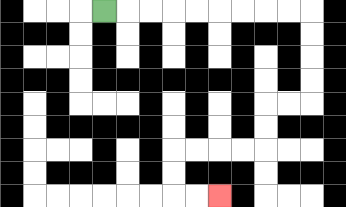{'start': '[4, 0]', 'end': '[9, 8]', 'path_directions': 'R,R,R,R,R,R,R,R,R,D,D,D,D,L,L,D,D,L,L,L,L,D,D,R,R', 'path_coordinates': '[[4, 0], [5, 0], [6, 0], [7, 0], [8, 0], [9, 0], [10, 0], [11, 0], [12, 0], [13, 0], [13, 1], [13, 2], [13, 3], [13, 4], [12, 4], [11, 4], [11, 5], [11, 6], [10, 6], [9, 6], [8, 6], [7, 6], [7, 7], [7, 8], [8, 8], [9, 8]]'}